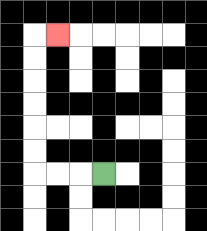{'start': '[4, 7]', 'end': '[2, 1]', 'path_directions': 'L,L,L,U,U,U,U,U,U,R', 'path_coordinates': '[[4, 7], [3, 7], [2, 7], [1, 7], [1, 6], [1, 5], [1, 4], [1, 3], [1, 2], [1, 1], [2, 1]]'}